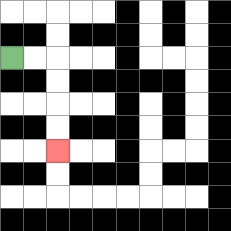{'start': '[0, 2]', 'end': '[2, 6]', 'path_directions': 'R,R,D,D,D,D', 'path_coordinates': '[[0, 2], [1, 2], [2, 2], [2, 3], [2, 4], [2, 5], [2, 6]]'}